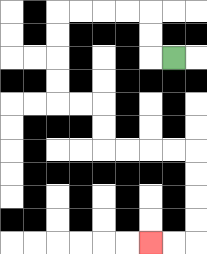{'start': '[7, 2]', 'end': '[6, 10]', 'path_directions': 'L,U,U,L,L,L,L,D,D,D,D,R,R,D,D,R,R,R,R,D,D,D,D,L,L', 'path_coordinates': '[[7, 2], [6, 2], [6, 1], [6, 0], [5, 0], [4, 0], [3, 0], [2, 0], [2, 1], [2, 2], [2, 3], [2, 4], [3, 4], [4, 4], [4, 5], [4, 6], [5, 6], [6, 6], [7, 6], [8, 6], [8, 7], [8, 8], [8, 9], [8, 10], [7, 10], [6, 10]]'}